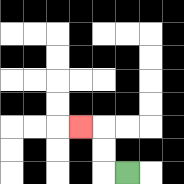{'start': '[5, 7]', 'end': '[3, 5]', 'path_directions': 'L,U,U,L', 'path_coordinates': '[[5, 7], [4, 7], [4, 6], [4, 5], [3, 5]]'}